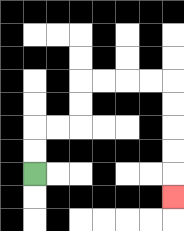{'start': '[1, 7]', 'end': '[7, 8]', 'path_directions': 'U,U,R,R,U,U,R,R,R,R,D,D,D,D,D', 'path_coordinates': '[[1, 7], [1, 6], [1, 5], [2, 5], [3, 5], [3, 4], [3, 3], [4, 3], [5, 3], [6, 3], [7, 3], [7, 4], [7, 5], [7, 6], [7, 7], [7, 8]]'}